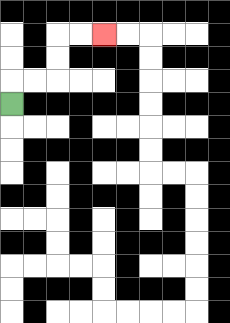{'start': '[0, 4]', 'end': '[4, 1]', 'path_directions': 'U,R,R,U,U,R,R', 'path_coordinates': '[[0, 4], [0, 3], [1, 3], [2, 3], [2, 2], [2, 1], [3, 1], [4, 1]]'}